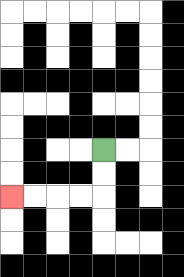{'start': '[4, 6]', 'end': '[0, 8]', 'path_directions': 'D,D,L,L,L,L', 'path_coordinates': '[[4, 6], [4, 7], [4, 8], [3, 8], [2, 8], [1, 8], [0, 8]]'}